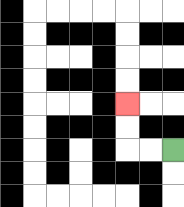{'start': '[7, 6]', 'end': '[5, 4]', 'path_directions': 'L,L,U,U', 'path_coordinates': '[[7, 6], [6, 6], [5, 6], [5, 5], [5, 4]]'}